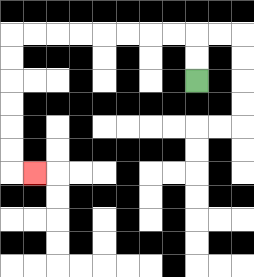{'start': '[8, 3]', 'end': '[1, 7]', 'path_directions': 'U,U,L,L,L,L,L,L,L,L,D,D,D,D,D,D,R', 'path_coordinates': '[[8, 3], [8, 2], [8, 1], [7, 1], [6, 1], [5, 1], [4, 1], [3, 1], [2, 1], [1, 1], [0, 1], [0, 2], [0, 3], [0, 4], [0, 5], [0, 6], [0, 7], [1, 7]]'}